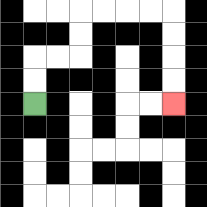{'start': '[1, 4]', 'end': '[7, 4]', 'path_directions': 'U,U,R,R,U,U,R,R,R,R,D,D,D,D', 'path_coordinates': '[[1, 4], [1, 3], [1, 2], [2, 2], [3, 2], [3, 1], [3, 0], [4, 0], [5, 0], [6, 0], [7, 0], [7, 1], [7, 2], [7, 3], [7, 4]]'}